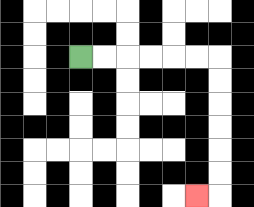{'start': '[3, 2]', 'end': '[8, 8]', 'path_directions': 'R,R,R,R,R,R,D,D,D,D,D,D,L', 'path_coordinates': '[[3, 2], [4, 2], [5, 2], [6, 2], [7, 2], [8, 2], [9, 2], [9, 3], [9, 4], [9, 5], [9, 6], [9, 7], [9, 8], [8, 8]]'}